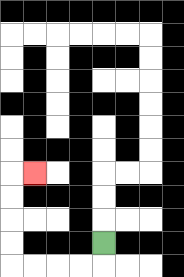{'start': '[4, 10]', 'end': '[1, 7]', 'path_directions': 'D,L,L,L,L,U,U,U,U,R', 'path_coordinates': '[[4, 10], [4, 11], [3, 11], [2, 11], [1, 11], [0, 11], [0, 10], [0, 9], [0, 8], [0, 7], [1, 7]]'}